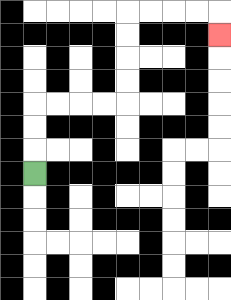{'start': '[1, 7]', 'end': '[9, 1]', 'path_directions': 'U,U,U,R,R,R,R,U,U,U,U,R,R,R,R,D', 'path_coordinates': '[[1, 7], [1, 6], [1, 5], [1, 4], [2, 4], [3, 4], [4, 4], [5, 4], [5, 3], [5, 2], [5, 1], [5, 0], [6, 0], [7, 0], [8, 0], [9, 0], [9, 1]]'}